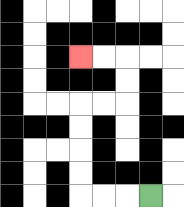{'start': '[6, 8]', 'end': '[3, 2]', 'path_directions': 'L,L,L,U,U,U,U,R,R,U,U,L,L', 'path_coordinates': '[[6, 8], [5, 8], [4, 8], [3, 8], [3, 7], [3, 6], [3, 5], [3, 4], [4, 4], [5, 4], [5, 3], [5, 2], [4, 2], [3, 2]]'}